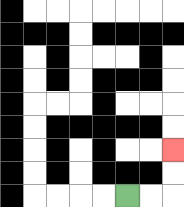{'start': '[5, 8]', 'end': '[7, 6]', 'path_directions': 'R,R,U,U', 'path_coordinates': '[[5, 8], [6, 8], [7, 8], [7, 7], [7, 6]]'}